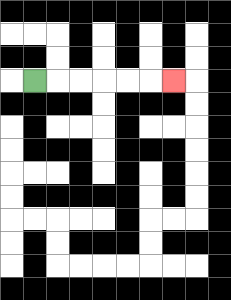{'start': '[1, 3]', 'end': '[7, 3]', 'path_directions': 'R,R,R,R,R,R', 'path_coordinates': '[[1, 3], [2, 3], [3, 3], [4, 3], [5, 3], [6, 3], [7, 3]]'}